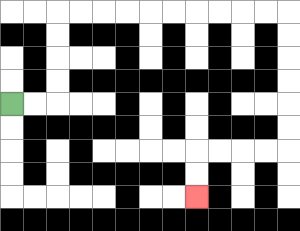{'start': '[0, 4]', 'end': '[8, 8]', 'path_directions': 'R,R,U,U,U,U,R,R,R,R,R,R,R,R,R,R,D,D,D,D,D,D,L,L,L,L,D,D', 'path_coordinates': '[[0, 4], [1, 4], [2, 4], [2, 3], [2, 2], [2, 1], [2, 0], [3, 0], [4, 0], [5, 0], [6, 0], [7, 0], [8, 0], [9, 0], [10, 0], [11, 0], [12, 0], [12, 1], [12, 2], [12, 3], [12, 4], [12, 5], [12, 6], [11, 6], [10, 6], [9, 6], [8, 6], [8, 7], [8, 8]]'}